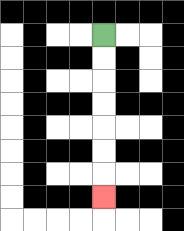{'start': '[4, 1]', 'end': '[4, 8]', 'path_directions': 'D,D,D,D,D,D,D', 'path_coordinates': '[[4, 1], [4, 2], [4, 3], [4, 4], [4, 5], [4, 6], [4, 7], [4, 8]]'}